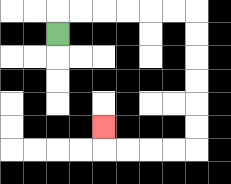{'start': '[2, 1]', 'end': '[4, 5]', 'path_directions': 'U,R,R,R,R,R,R,D,D,D,D,D,D,L,L,L,L,U', 'path_coordinates': '[[2, 1], [2, 0], [3, 0], [4, 0], [5, 0], [6, 0], [7, 0], [8, 0], [8, 1], [8, 2], [8, 3], [8, 4], [8, 5], [8, 6], [7, 6], [6, 6], [5, 6], [4, 6], [4, 5]]'}